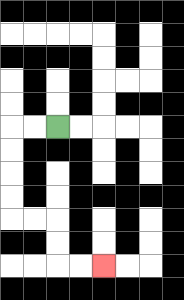{'start': '[2, 5]', 'end': '[4, 11]', 'path_directions': 'L,L,D,D,D,D,R,R,D,D,R,R', 'path_coordinates': '[[2, 5], [1, 5], [0, 5], [0, 6], [0, 7], [0, 8], [0, 9], [1, 9], [2, 9], [2, 10], [2, 11], [3, 11], [4, 11]]'}